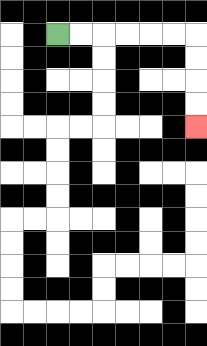{'start': '[2, 1]', 'end': '[8, 5]', 'path_directions': 'R,R,R,R,R,R,D,D,D,D', 'path_coordinates': '[[2, 1], [3, 1], [4, 1], [5, 1], [6, 1], [7, 1], [8, 1], [8, 2], [8, 3], [8, 4], [8, 5]]'}